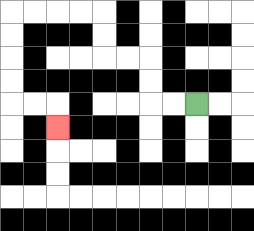{'start': '[8, 4]', 'end': '[2, 5]', 'path_directions': 'L,L,U,U,L,L,U,U,L,L,L,L,D,D,D,D,R,R,D', 'path_coordinates': '[[8, 4], [7, 4], [6, 4], [6, 3], [6, 2], [5, 2], [4, 2], [4, 1], [4, 0], [3, 0], [2, 0], [1, 0], [0, 0], [0, 1], [0, 2], [0, 3], [0, 4], [1, 4], [2, 4], [2, 5]]'}